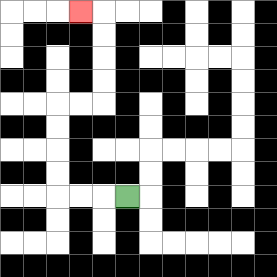{'start': '[5, 8]', 'end': '[3, 0]', 'path_directions': 'L,L,L,U,U,U,U,R,R,U,U,U,U,L', 'path_coordinates': '[[5, 8], [4, 8], [3, 8], [2, 8], [2, 7], [2, 6], [2, 5], [2, 4], [3, 4], [4, 4], [4, 3], [4, 2], [4, 1], [4, 0], [3, 0]]'}